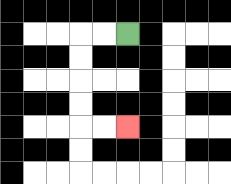{'start': '[5, 1]', 'end': '[5, 5]', 'path_directions': 'L,L,D,D,D,D,R,R', 'path_coordinates': '[[5, 1], [4, 1], [3, 1], [3, 2], [3, 3], [3, 4], [3, 5], [4, 5], [5, 5]]'}